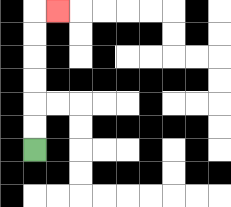{'start': '[1, 6]', 'end': '[2, 0]', 'path_directions': 'U,U,U,U,U,U,R', 'path_coordinates': '[[1, 6], [1, 5], [1, 4], [1, 3], [1, 2], [1, 1], [1, 0], [2, 0]]'}